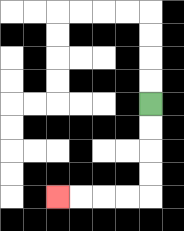{'start': '[6, 4]', 'end': '[2, 8]', 'path_directions': 'D,D,D,D,L,L,L,L', 'path_coordinates': '[[6, 4], [6, 5], [6, 6], [6, 7], [6, 8], [5, 8], [4, 8], [3, 8], [2, 8]]'}